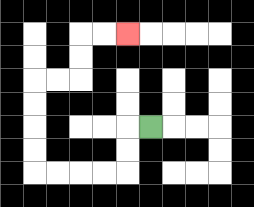{'start': '[6, 5]', 'end': '[5, 1]', 'path_directions': 'L,D,D,L,L,L,L,U,U,U,U,R,R,U,U,R,R', 'path_coordinates': '[[6, 5], [5, 5], [5, 6], [5, 7], [4, 7], [3, 7], [2, 7], [1, 7], [1, 6], [1, 5], [1, 4], [1, 3], [2, 3], [3, 3], [3, 2], [3, 1], [4, 1], [5, 1]]'}